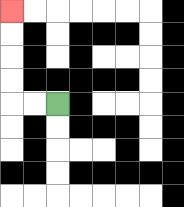{'start': '[2, 4]', 'end': '[0, 0]', 'path_directions': 'L,L,U,U,U,U', 'path_coordinates': '[[2, 4], [1, 4], [0, 4], [0, 3], [0, 2], [0, 1], [0, 0]]'}